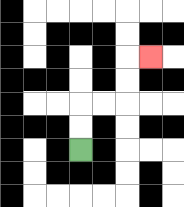{'start': '[3, 6]', 'end': '[6, 2]', 'path_directions': 'U,U,R,R,U,U,R', 'path_coordinates': '[[3, 6], [3, 5], [3, 4], [4, 4], [5, 4], [5, 3], [5, 2], [6, 2]]'}